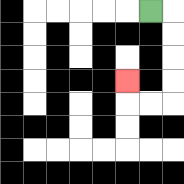{'start': '[6, 0]', 'end': '[5, 3]', 'path_directions': 'R,D,D,D,D,L,L,U', 'path_coordinates': '[[6, 0], [7, 0], [7, 1], [7, 2], [7, 3], [7, 4], [6, 4], [5, 4], [5, 3]]'}